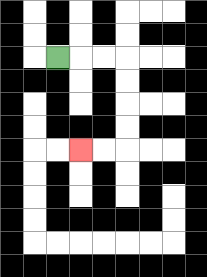{'start': '[2, 2]', 'end': '[3, 6]', 'path_directions': 'R,R,R,D,D,D,D,L,L', 'path_coordinates': '[[2, 2], [3, 2], [4, 2], [5, 2], [5, 3], [5, 4], [5, 5], [5, 6], [4, 6], [3, 6]]'}